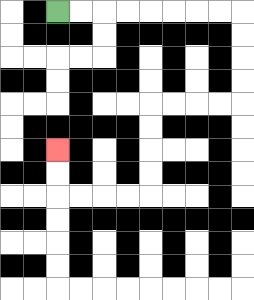{'start': '[2, 0]', 'end': '[2, 6]', 'path_directions': 'R,R,R,R,R,R,R,R,D,D,D,D,L,L,L,L,D,D,D,D,L,L,L,L,U,U', 'path_coordinates': '[[2, 0], [3, 0], [4, 0], [5, 0], [6, 0], [7, 0], [8, 0], [9, 0], [10, 0], [10, 1], [10, 2], [10, 3], [10, 4], [9, 4], [8, 4], [7, 4], [6, 4], [6, 5], [6, 6], [6, 7], [6, 8], [5, 8], [4, 8], [3, 8], [2, 8], [2, 7], [2, 6]]'}